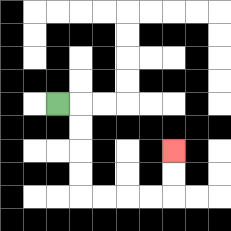{'start': '[2, 4]', 'end': '[7, 6]', 'path_directions': 'R,D,D,D,D,R,R,R,R,U,U', 'path_coordinates': '[[2, 4], [3, 4], [3, 5], [3, 6], [3, 7], [3, 8], [4, 8], [5, 8], [6, 8], [7, 8], [7, 7], [7, 6]]'}